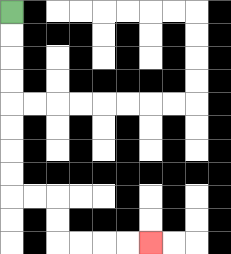{'start': '[0, 0]', 'end': '[6, 10]', 'path_directions': 'D,D,D,D,D,D,D,D,R,R,D,D,R,R,R,R', 'path_coordinates': '[[0, 0], [0, 1], [0, 2], [0, 3], [0, 4], [0, 5], [0, 6], [0, 7], [0, 8], [1, 8], [2, 8], [2, 9], [2, 10], [3, 10], [4, 10], [5, 10], [6, 10]]'}